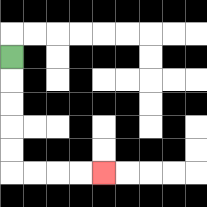{'start': '[0, 2]', 'end': '[4, 7]', 'path_directions': 'D,D,D,D,D,R,R,R,R', 'path_coordinates': '[[0, 2], [0, 3], [0, 4], [0, 5], [0, 6], [0, 7], [1, 7], [2, 7], [3, 7], [4, 7]]'}